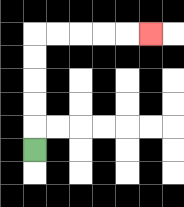{'start': '[1, 6]', 'end': '[6, 1]', 'path_directions': 'U,U,U,U,U,R,R,R,R,R', 'path_coordinates': '[[1, 6], [1, 5], [1, 4], [1, 3], [1, 2], [1, 1], [2, 1], [3, 1], [4, 1], [5, 1], [6, 1]]'}